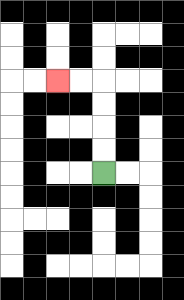{'start': '[4, 7]', 'end': '[2, 3]', 'path_directions': 'U,U,U,U,L,L', 'path_coordinates': '[[4, 7], [4, 6], [4, 5], [4, 4], [4, 3], [3, 3], [2, 3]]'}